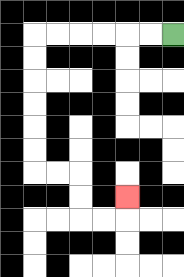{'start': '[7, 1]', 'end': '[5, 8]', 'path_directions': 'L,L,L,L,L,L,D,D,D,D,D,D,R,R,D,D,R,R,U', 'path_coordinates': '[[7, 1], [6, 1], [5, 1], [4, 1], [3, 1], [2, 1], [1, 1], [1, 2], [1, 3], [1, 4], [1, 5], [1, 6], [1, 7], [2, 7], [3, 7], [3, 8], [3, 9], [4, 9], [5, 9], [5, 8]]'}